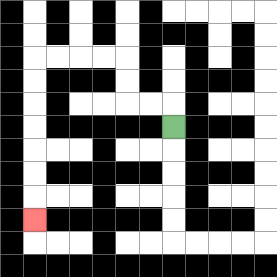{'start': '[7, 5]', 'end': '[1, 9]', 'path_directions': 'U,L,L,U,U,L,L,L,L,D,D,D,D,D,D,D', 'path_coordinates': '[[7, 5], [7, 4], [6, 4], [5, 4], [5, 3], [5, 2], [4, 2], [3, 2], [2, 2], [1, 2], [1, 3], [1, 4], [1, 5], [1, 6], [1, 7], [1, 8], [1, 9]]'}